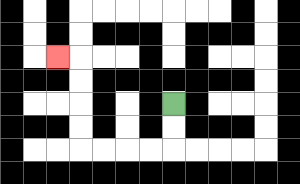{'start': '[7, 4]', 'end': '[2, 2]', 'path_directions': 'D,D,L,L,L,L,U,U,U,U,L', 'path_coordinates': '[[7, 4], [7, 5], [7, 6], [6, 6], [5, 6], [4, 6], [3, 6], [3, 5], [3, 4], [3, 3], [3, 2], [2, 2]]'}